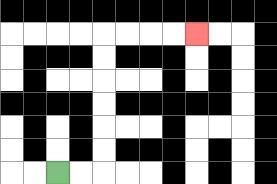{'start': '[2, 7]', 'end': '[8, 1]', 'path_directions': 'R,R,U,U,U,U,U,U,R,R,R,R', 'path_coordinates': '[[2, 7], [3, 7], [4, 7], [4, 6], [4, 5], [4, 4], [4, 3], [4, 2], [4, 1], [5, 1], [6, 1], [7, 1], [8, 1]]'}